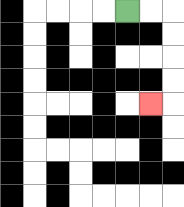{'start': '[5, 0]', 'end': '[6, 4]', 'path_directions': 'R,R,D,D,D,D,L', 'path_coordinates': '[[5, 0], [6, 0], [7, 0], [7, 1], [7, 2], [7, 3], [7, 4], [6, 4]]'}